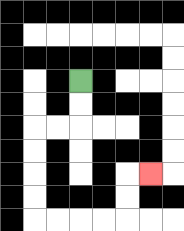{'start': '[3, 3]', 'end': '[6, 7]', 'path_directions': 'D,D,L,L,D,D,D,D,R,R,R,R,U,U,R', 'path_coordinates': '[[3, 3], [3, 4], [3, 5], [2, 5], [1, 5], [1, 6], [1, 7], [1, 8], [1, 9], [2, 9], [3, 9], [4, 9], [5, 9], [5, 8], [5, 7], [6, 7]]'}